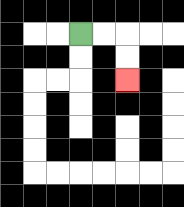{'start': '[3, 1]', 'end': '[5, 3]', 'path_directions': 'R,R,D,D', 'path_coordinates': '[[3, 1], [4, 1], [5, 1], [5, 2], [5, 3]]'}